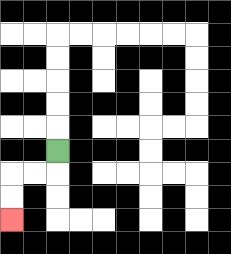{'start': '[2, 6]', 'end': '[0, 9]', 'path_directions': 'D,L,L,D,D', 'path_coordinates': '[[2, 6], [2, 7], [1, 7], [0, 7], [0, 8], [0, 9]]'}